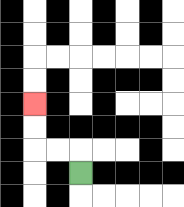{'start': '[3, 7]', 'end': '[1, 4]', 'path_directions': 'U,L,L,U,U', 'path_coordinates': '[[3, 7], [3, 6], [2, 6], [1, 6], [1, 5], [1, 4]]'}